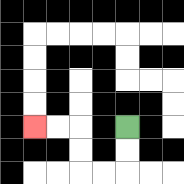{'start': '[5, 5]', 'end': '[1, 5]', 'path_directions': 'D,D,L,L,U,U,L,L', 'path_coordinates': '[[5, 5], [5, 6], [5, 7], [4, 7], [3, 7], [3, 6], [3, 5], [2, 5], [1, 5]]'}